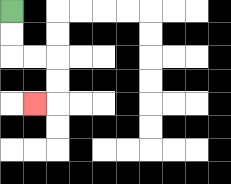{'start': '[0, 0]', 'end': '[1, 4]', 'path_directions': 'D,D,R,R,D,D,L', 'path_coordinates': '[[0, 0], [0, 1], [0, 2], [1, 2], [2, 2], [2, 3], [2, 4], [1, 4]]'}